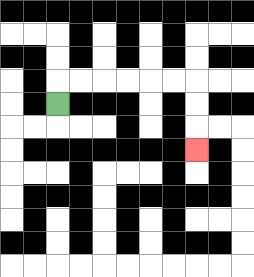{'start': '[2, 4]', 'end': '[8, 6]', 'path_directions': 'U,R,R,R,R,R,R,D,D,D', 'path_coordinates': '[[2, 4], [2, 3], [3, 3], [4, 3], [5, 3], [6, 3], [7, 3], [8, 3], [8, 4], [8, 5], [8, 6]]'}